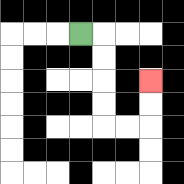{'start': '[3, 1]', 'end': '[6, 3]', 'path_directions': 'R,D,D,D,D,R,R,U,U', 'path_coordinates': '[[3, 1], [4, 1], [4, 2], [4, 3], [4, 4], [4, 5], [5, 5], [6, 5], [6, 4], [6, 3]]'}